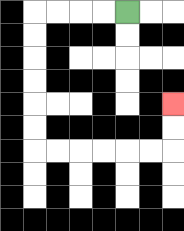{'start': '[5, 0]', 'end': '[7, 4]', 'path_directions': 'L,L,L,L,D,D,D,D,D,D,R,R,R,R,R,R,U,U', 'path_coordinates': '[[5, 0], [4, 0], [3, 0], [2, 0], [1, 0], [1, 1], [1, 2], [1, 3], [1, 4], [1, 5], [1, 6], [2, 6], [3, 6], [4, 6], [5, 6], [6, 6], [7, 6], [7, 5], [7, 4]]'}